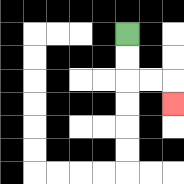{'start': '[5, 1]', 'end': '[7, 4]', 'path_directions': 'D,D,R,R,D', 'path_coordinates': '[[5, 1], [5, 2], [5, 3], [6, 3], [7, 3], [7, 4]]'}